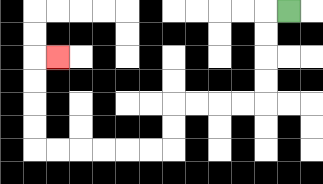{'start': '[12, 0]', 'end': '[2, 2]', 'path_directions': 'L,D,D,D,D,L,L,L,L,D,D,L,L,L,L,L,L,U,U,U,U,R', 'path_coordinates': '[[12, 0], [11, 0], [11, 1], [11, 2], [11, 3], [11, 4], [10, 4], [9, 4], [8, 4], [7, 4], [7, 5], [7, 6], [6, 6], [5, 6], [4, 6], [3, 6], [2, 6], [1, 6], [1, 5], [1, 4], [1, 3], [1, 2], [2, 2]]'}